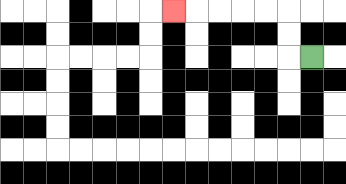{'start': '[13, 2]', 'end': '[7, 0]', 'path_directions': 'L,U,U,L,L,L,L,L', 'path_coordinates': '[[13, 2], [12, 2], [12, 1], [12, 0], [11, 0], [10, 0], [9, 0], [8, 0], [7, 0]]'}